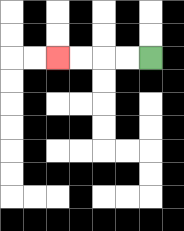{'start': '[6, 2]', 'end': '[2, 2]', 'path_directions': 'L,L,L,L', 'path_coordinates': '[[6, 2], [5, 2], [4, 2], [3, 2], [2, 2]]'}